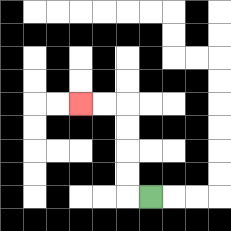{'start': '[6, 8]', 'end': '[3, 4]', 'path_directions': 'L,U,U,U,U,L,L', 'path_coordinates': '[[6, 8], [5, 8], [5, 7], [5, 6], [5, 5], [5, 4], [4, 4], [3, 4]]'}